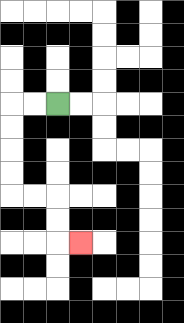{'start': '[2, 4]', 'end': '[3, 10]', 'path_directions': 'L,L,D,D,D,D,R,R,D,D,R', 'path_coordinates': '[[2, 4], [1, 4], [0, 4], [0, 5], [0, 6], [0, 7], [0, 8], [1, 8], [2, 8], [2, 9], [2, 10], [3, 10]]'}